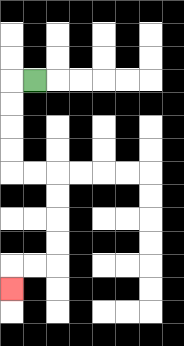{'start': '[1, 3]', 'end': '[0, 12]', 'path_directions': 'L,D,D,D,D,R,R,D,D,D,D,L,L,D', 'path_coordinates': '[[1, 3], [0, 3], [0, 4], [0, 5], [0, 6], [0, 7], [1, 7], [2, 7], [2, 8], [2, 9], [2, 10], [2, 11], [1, 11], [0, 11], [0, 12]]'}